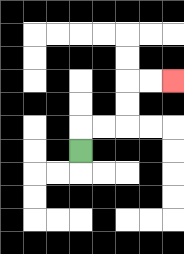{'start': '[3, 6]', 'end': '[7, 3]', 'path_directions': 'U,R,R,U,U,R,R', 'path_coordinates': '[[3, 6], [3, 5], [4, 5], [5, 5], [5, 4], [5, 3], [6, 3], [7, 3]]'}